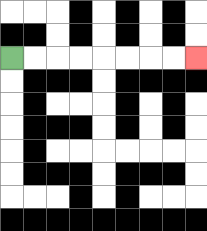{'start': '[0, 2]', 'end': '[8, 2]', 'path_directions': 'R,R,R,R,R,R,R,R', 'path_coordinates': '[[0, 2], [1, 2], [2, 2], [3, 2], [4, 2], [5, 2], [6, 2], [7, 2], [8, 2]]'}